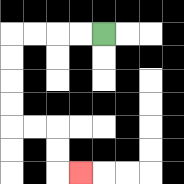{'start': '[4, 1]', 'end': '[3, 7]', 'path_directions': 'L,L,L,L,D,D,D,D,R,R,D,D,R', 'path_coordinates': '[[4, 1], [3, 1], [2, 1], [1, 1], [0, 1], [0, 2], [0, 3], [0, 4], [0, 5], [1, 5], [2, 5], [2, 6], [2, 7], [3, 7]]'}